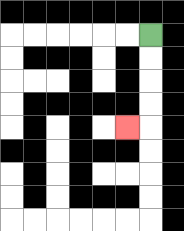{'start': '[6, 1]', 'end': '[5, 5]', 'path_directions': 'D,D,D,D,L', 'path_coordinates': '[[6, 1], [6, 2], [6, 3], [6, 4], [6, 5], [5, 5]]'}